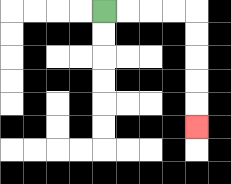{'start': '[4, 0]', 'end': '[8, 5]', 'path_directions': 'R,R,R,R,D,D,D,D,D', 'path_coordinates': '[[4, 0], [5, 0], [6, 0], [7, 0], [8, 0], [8, 1], [8, 2], [8, 3], [8, 4], [8, 5]]'}